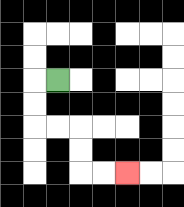{'start': '[2, 3]', 'end': '[5, 7]', 'path_directions': 'L,D,D,R,R,D,D,R,R', 'path_coordinates': '[[2, 3], [1, 3], [1, 4], [1, 5], [2, 5], [3, 5], [3, 6], [3, 7], [4, 7], [5, 7]]'}